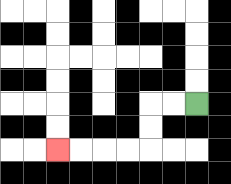{'start': '[8, 4]', 'end': '[2, 6]', 'path_directions': 'L,L,D,D,L,L,L,L', 'path_coordinates': '[[8, 4], [7, 4], [6, 4], [6, 5], [6, 6], [5, 6], [4, 6], [3, 6], [2, 6]]'}